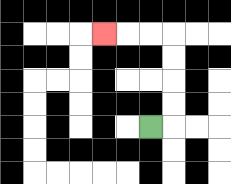{'start': '[6, 5]', 'end': '[4, 1]', 'path_directions': 'R,U,U,U,U,L,L,L', 'path_coordinates': '[[6, 5], [7, 5], [7, 4], [7, 3], [7, 2], [7, 1], [6, 1], [5, 1], [4, 1]]'}